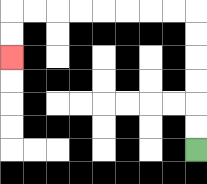{'start': '[8, 6]', 'end': '[0, 2]', 'path_directions': 'U,U,U,U,U,U,L,L,L,L,L,L,L,L,D,D', 'path_coordinates': '[[8, 6], [8, 5], [8, 4], [8, 3], [8, 2], [8, 1], [8, 0], [7, 0], [6, 0], [5, 0], [4, 0], [3, 0], [2, 0], [1, 0], [0, 0], [0, 1], [0, 2]]'}